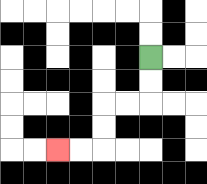{'start': '[6, 2]', 'end': '[2, 6]', 'path_directions': 'D,D,L,L,D,D,L,L', 'path_coordinates': '[[6, 2], [6, 3], [6, 4], [5, 4], [4, 4], [4, 5], [4, 6], [3, 6], [2, 6]]'}